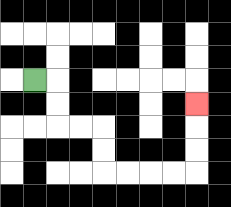{'start': '[1, 3]', 'end': '[8, 4]', 'path_directions': 'R,D,D,R,R,D,D,R,R,R,R,U,U,U', 'path_coordinates': '[[1, 3], [2, 3], [2, 4], [2, 5], [3, 5], [4, 5], [4, 6], [4, 7], [5, 7], [6, 7], [7, 7], [8, 7], [8, 6], [8, 5], [8, 4]]'}